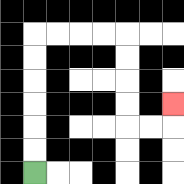{'start': '[1, 7]', 'end': '[7, 4]', 'path_directions': 'U,U,U,U,U,U,R,R,R,R,D,D,D,D,R,R,U', 'path_coordinates': '[[1, 7], [1, 6], [1, 5], [1, 4], [1, 3], [1, 2], [1, 1], [2, 1], [3, 1], [4, 1], [5, 1], [5, 2], [5, 3], [5, 4], [5, 5], [6, 5], [7, 5], [7, 4]]'}